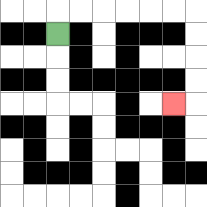{'start': '[2, 1]', 'end': '[7, 4]', 'path_directions': 'U,R,R,R,R,R,R,D,D,D,D,L', 'path_coordinates': '[[2, 1], [2, 0], [3, 0], [4, 0], [5, 0], [6, 0], [7, 0], [8, 0], [8, 1], [8, 2], [8, 3], [8, 4], [7, 4]]'}